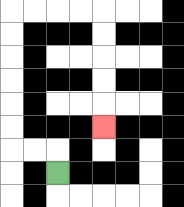{'start': '[2, 7]', 'end': '[4, 5]', 'path_directions': 'U,L,L,U,U,U,U,U,U,R,R,R,R,D,D,D,D,D', 'path_coordinates': '[[2, 7], [2, 6], [1, 6], [0, 6], [0, 5], [0, 4], [0, 3], [0, 2], [0, 1], [0, 0], [1, 0], [2, 0], [3, 0], [4, 0], [4, 1], [4, 2], [4, 3], [4, 4], [4, 5]]'}